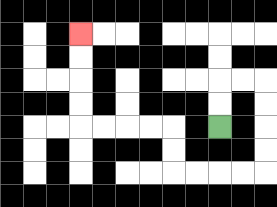{'start': '[9, 5]', 'end': '[3, 1]', 'path_directions': 'U,U,R,R,D,D,D,D,L,L,L,L,U,U,L,L,L,L,U,U,U,U', 'path_coordinates': '[[9, 5], [9, 4], [9, 3], [10, 3], [11, 3], [11, 4], [11, 5], [11, 6], [11, 7], [10, 7], [9, 7], [8, 7], [7, 7], [7, 6], [7, 5], [6, 5], [5, 5], [4, 5], [3, 5], [3, 4], [3, 3], [3, 2], [3, 1]]'}